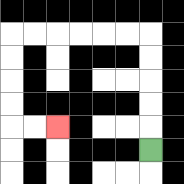{'start': '[6, 6]', 'end': '[2, 5]', 'path_directions': 'U,U,U,U,U,L,L,L,L,L,L,D,D,D,D,R,R', 'path_coordinates': '[[6, 6], [6, 5], [6, 4], [6, 3], [6, 2], [6, 1], [5, 1], [4, 1], [3, 1], [2, 1], [1, 1], [0, 1], [0, 2], [0, 3], [0, 4], [0, 5], [1, 5], [2, 5]]'}